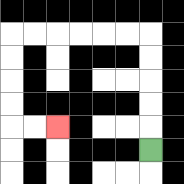{'start': '[6, 6]', 'end': '[2, 5]', 'path_directions': 'U,U,U,U,U,L,L,L,L,L,L,D,D,D,D,R,R', 'path_coordinates': '[[6, 6], [6, 5], [6, 4], [6, 3], [6, 2], [6, 1], [5, 1], [4, 1], [3, 1], [2, 1], [1, 1], [0, 1], [0, 2], [0, 3], [0, 4], [0, 5], [1, 5], [2, 5]]'}